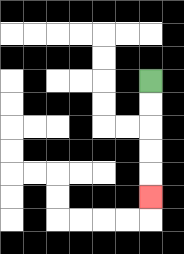{'start': '[6, 3]', 'end': '[6, 8]', 'path_directions': 'D,D,D,D,D', 'path_coordinates': '[[6, 3], [6, 4], [6, 5], [6, 6], [6, 7], [6, 8]]'}